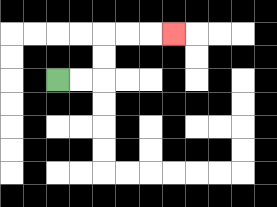{'start': '[2, 3]', 'end': '[7, 1]', 'path_directions': 'R,R,U,U,R,R,R', 'path_coordinates': '[[2, 3], [3, 3], [4, 3], [4, 2], [4, 1], [5, 1], [6, 1], [7, 1]]'}